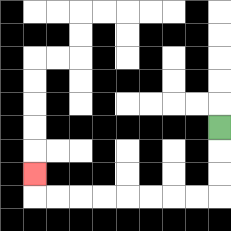{'start': '[9, 5]', 'end': '[1, 7]', 'path_directions': 'D,D,D,L,L,L,L,L,L,L,L,U', 'path_coordinates': '[[9, 5], [9, 6], [9, 7], [9, 8], [8, 8], [7, 8], [6, 8], [5, 8], [4, 8], [3, 8], [2, 8], [1, 8], [1, 7]]'}